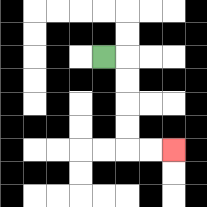{'start': '[4, 2]', 'end': '[7, 6]', 'path_directions': 'R,D,D,D,D,R,R', 'path_coordinates': '[[4, 2], [5, 2], [5, 3], [5, 4], [5, 5], [5, 6], [6, 6], [7, 6]]'}